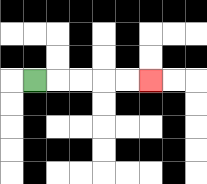{'start': '[1, 3]', 'end': '[6, 3]', 'path_directions': 'R,R,R,R,R', 'path_coordinates': '[[1, 3], [2, 3], [3, 3], [4, 3], [5, 3], [6, 3]]'}